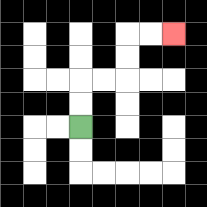{'start': '[3, 5]', 'end': '[7, 1]', 'path_directions': 'U,U,R,R,U,U,R,R', 'path_coordinates': '[[3, 5], [3, 4], [3, 3], [4, 3], [5, 3], [5, 2], [5, 1], [6, 1], [7, 1]]'}